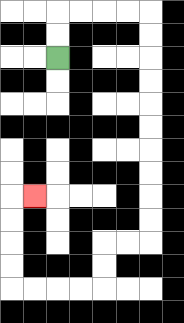{'start': '[2, 2]', 'end': '[1, 8]', 'path_directions': 'U,U,R,R,R,R,D,D,D,D,D,D,D,D,D,D,L,L,D,D,L,L,L,L,U,U,U,U,R', 'path_coordinates': '[[2, 2], [2, 1], [2, 0], [3, 0], [4, 0], [5, 0], [6, 0], [6, 1], [6, 2], [6, 3], [6, 4], [6, 5], [6, 6], [6, 7], [6, 8], [6, 9], [6, 10], [5, 10], [4, 10], [4, 11], [4, 12], [3, 12], [2, 12], [1, 12], [0, 12], [0, 11], [0, 10], [0, 9], [0, 8], [1, 8]]'}